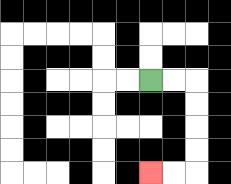{'start': '[6, 3]', 'end': '[6, 7]', 'path_directions': 'R,R,D,D,D,D,L,L', 'path_coordinates': '[[6, 3], [7, 3], [8, 3], [8, 4], [8, 5], [8, 6], [8, 7], [7, 7], [6, 7]]'}